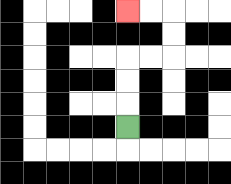{'start': '[5, 5]', 'end': '[5, 0]', 'path_directions': 'U,U,U,R,R,U,U,L,L', 'path_coordinates': '[[5, 5], [5, 4], [5, 3], [5, 2], [6, 2], [7, 2], [7, 1], [7, 0], [6, 0], [5, 0]]'}